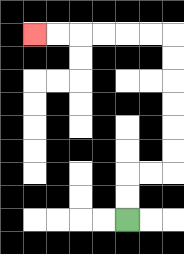{'start': '[5, 9]', 'end': '[1, 1]', 'path_directions': 'U,U,R,R,U,U,U,U,U,U,L,L,L,L,L,L', 'path_coordinates': '[[5, 9], [5, 8], [5, 7], [6, 7], [7, 7], [7, 6], [7, 5], [7, 4], [7, 3], [7, 2], [7, 1], [6, 1], [5, 1], [4, 1], [3, 1], [2, 1], [1, 1]]'}